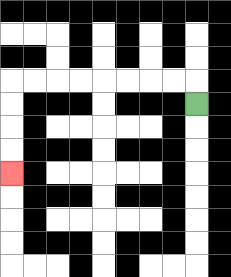{'start': '[8, 4]', 'end': '[0, 7]', 'path_directions': 'U,L,L,L,L,L,L,L,L,D,D,D,D', 'path_coordinates': '[[8, 4], [8, 3], [7, 3], [6, 3], [5, 3], [4, 3], [3, 3], [2, 3], [1, 3], [0, 3], [0, 4], [0, 5], [0, 6], [0, 7]]'}